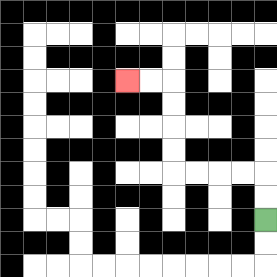{'start': '[11, 9]', 'end': '[5, 3]', 'path_directions': 'U,U,L,L,L,L,U,U,U,U,L,L', 'path_coordinates': '[[11, 9], [11, 8], [11, 7], [10, 7], [9, 7], [8, 7], [7, 7], [7, 6], [7, 5], [7, 4], [7, 3], [6, 3], [5, 3]]'}